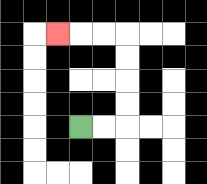{'start': '[3, 5]', 'end': '[2, 1]', 'path_directions': 'R,R,U,U,U,U,L,L,L', 'path_coordinates': '[[3, 5], [4, 5], [5, 5], [5, 4], [5, 3], [5, 2], [5, 1], [4, 1], [3, 1], [2, 1]]'}